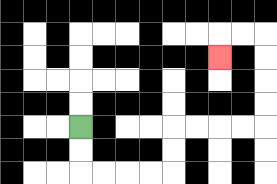{'start': '[3, 5]', 'end': '[9, 2]', 'path_directions': 'D,D,R,R,R,R,U,U,R,R,R,R,U,U,U,U,L,L,D', 'path_coordinates': '[[3, 5], [3, 6], [3, 7], [4, 7], [5, 7], [6, 7], [7, 7], [7, 6], [7, 5], [8, 5], [9, 5], [10, 5], [11, 5], [11, 4], [11, 3], [11, 2], [11, 1], [10, 1], [9, 1], [9, 2]]'}